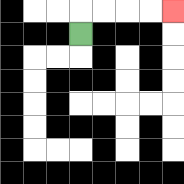{'start': '[3, 1]', 'end': '[7, 0]', 'path_directions': 'U,R,R,R,R', 'path_coordinates': '[[3, 1], [3, 0], [4, 0], [5, 0], [6, 0], [7, 0]]'}